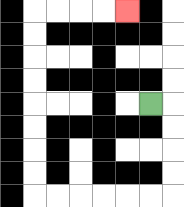{'start': '[6, 4]', 'end': '[5, 0]', 'path_directions': 'R,D,D,D,D,L,L,L,L,L,L,U,U,U,U,U,U,U,U,R,R,R,R', 'path_coordinates': '[[6, 4], [7, 4], [7, 5], [7, 6], [7, 7], [7, 8], [6, 8], [5, 8], [4, 8], [3, 8], [2, 8], [1, 8], [1, 7], [1, 6], [1, 5], [1, 4], [1, 3], [1, 2], [1, 1], [1, 0], [2, 0], [3, 0], [4, 0], [5, 0]]'}